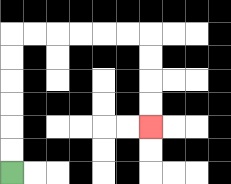{'start': '[0, 7]', 'end': '[6, 5]', 'path_directions': 'U,U,U,U,U,U,R,R,R,R,R,R,D,D,D,D', 'path_coordinates': '[[0, 7], [0, 6], [0, 5], [0, 4], [0, 3], [0, 2], [0, 1], [1, 1], [2, 1], [3, 1], [4, 1], [5, 1], [6, 1], [6, 2], [6, 3], [6, 4], [6, 5]]'}